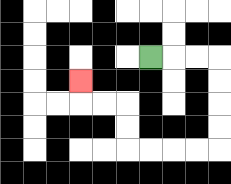{'start': '[6, 2]', 'end': '[3, 3]', 'path_directions': 'R,R,R,D,D,D,D,L,L,L,L,U,U,L,L,U', 'path_coordinates': '[[6, 2], [7, 2], [8, 2], [9, 2], [9, 3], [9, 4], [9, 5], [9, 6], [8, 6], [7, 6], [6, 6], [5, 6], [5, 5], [5, 4], [4, 4], [3, 4], [3, 3]]'}